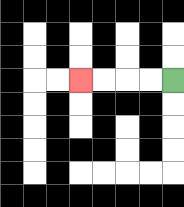{'start': '[7, 3]', 'end': '[3, 3]', 'path_directions': 'L,L,L,L', 'path_coordinates': '[[7, 3], [6, 3], [5, 3], [4, 3], [3, 3]]'}